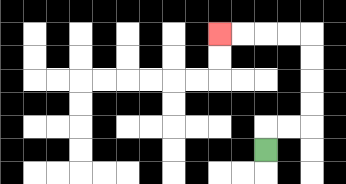{'start': '[11, 6]', 'end': '[9, 1]', 'path_directions': 'U,R,R,U,U,U,U,L,L,L,L', 'path_coordinates': '[[11, 6], [11, 5], [12, 5], [13, 5], [13, 4], [13, 3], [13, 2], [13, 1], [12, 1], [11, 1], [10, 1], [9, 1]]'}